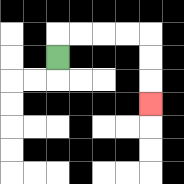{'start': '[2, 2]', 'end': '[6, 4]', 'path_directions': 'U,R,R,R,R,D,D,D', 'path_coordinates': '[[2, 2], [2, 1], [3, 1], [4, 1], [5, 1], [6, 1], [6, 2], [6, 3], [6, 4]]'}